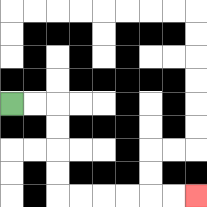{'start': '[0, 4]', 'end': '[8, 8]', 'path_directions': 'R,R,D,D,D,D,R,R,R,R,R,R', 'path_coordinates': '[[0, 4], [1, 4], [2, 4], [2, 5], [2, 6], [2, 7], [2, 8], [3, 8], [4, 8], [5, 8], [6, 8], [7, 8], [8, 8]]'}